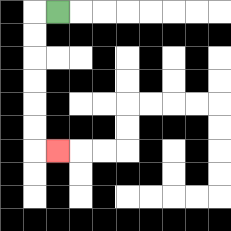{'start': '[2, 0]', 'end': '[2, 6]', 'path_directions': 'L,D,D,D,D,D,D,R', 'path_coordinates': '[[2, 0], [1, 0], [1, 1], [1, 2], [1, 3], [1, 4], [1, 5], [1, 6], [2, 6]]'}